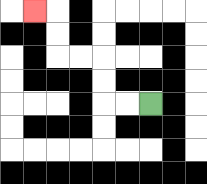{'start': '[6, 4]', 'end': '[1, 0]', 'path_directions': 'L,L,U,U,L,L,U,U,L', 'path_coordinates': '[[6, 4], [5, 4], [4, 4], [4, 3], [4, 2], [3, 2], [2, 2], [2, 1], [2, 0], [1, 0]]'}